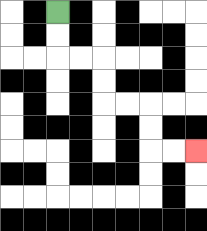{'start': '[2, 0]', 'end': '[8, 6]', 'path_directions': 'D,D,R,R,D,D,R,R,D,D,R,R', 'path_coordinates': '[[2, 0], [2, 1], [2, 2], [3, 2], [4, 2], [4, 3], [4, 4], [5, 4], [6, 4], [6, 5], [6, 6], [7, 6], [8, 6]]'}